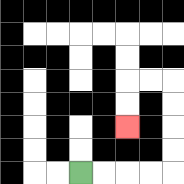{'start': '[3, 7]', 'end': '[5, 5]', 'path_directions': 'R,R,R,R,U,U,U,U,L,L,D,D', 'path_coordinates': '[[3, 7], [4, 7], [5, 7], [6, 7], [7, 7], [7, 6], [7, 5], [7, 4], [7, 3], [6, 3], [5, 3], [5, 4], [5, 5]]'}